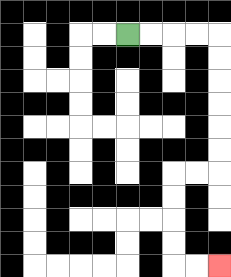{'start': '[5, 1]', 'end': '[9, 11]', 'path_directions': 'R,R,R,R,D,D,D,D,D,D,L,L,D,D,D,D,R,R', 'path_coordinates': '[[5, 1], [6, 1], [7, 1], [8, 1], [9, 1], [9, 2], [9, 3], [9, 4], [9, 5], [9, 6], [9, 7], [8, 7], [7, 7], [7, 8], [7, 9], [7, 10], [7, 11], [8, 11], [9, 11]]'}